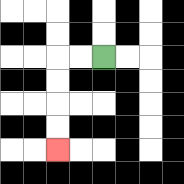{'start': '[4, 2]', 'end': '[2, 6]', 'path_directions': 'L,L,D,D,D,D', 'path_coordinates': '[[4, 2], [3, 2], [2, 2], [2, 3], [2, 4], [2, 5], [2, 6]]'}